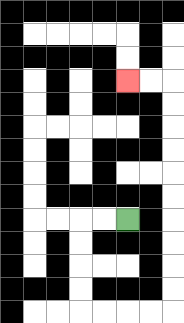{'start': '[5, 9]', 'end': '[5, 3]', 'path_directions': 'L,L,D,D,D,D,R,R,R,R,U,U,U,U,U,U,U,U,U,U,L,L', 'path_coordinates': '[[5, 9], [4, 9], [3, 9], [3, 10], [3, 11], [3, 12], [3, 13], [4, 13], [5, 13], [6, 13], [7, 13], [7, 12], [7, 11], [7, 10], [7, 9], [7, 8], [7, 7], [7, 6], [7, 5], [7, 4], [7, 3], [6, 3], [5, 3]]'}